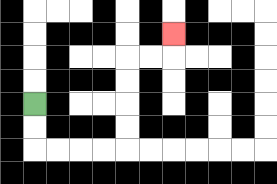{'start': '[1, 4]', 'end': '[7, 1]', 'path_directions': 'D,D,R,R,R,R,U,U,U,U,R,R,U', 'path_coordinates': '[[1, 4], [1, 5], [1, 6], [2, 6], [3, 6], [4, 6], [5, 6], [5, 5], [5, 4], [5, 3], [5, 2], [6, 2], [7, 2], [7, 1]]'}